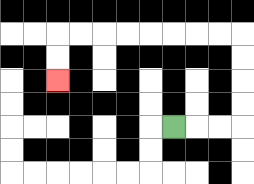{'start': '[7, 5]', 'end': '[2, 3]', 'path_directions': 'R,R,R,U,U,U,U,L,L,L,L,L,L,L,L,D,D', 'path_coordinates': '[[7, 5], [8, 5], [9, 5], [10, 5], [10, 4], [10, 3], [10, 2], [10, 1], [9, 1], [8, 1], [7, 1], [6, 1], [5, 1], [4, 1], [3, 1], [2, 1], [2, 2], [2, 3]]'}